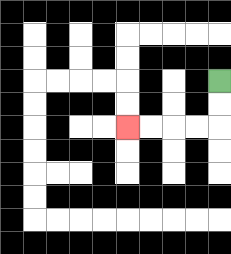{'start': '[9, 3]', 'end': '[5, 5]', 'path_directions': 'D,D,L,L,L,L', 'path_coordinates': '[[9, 3], [9, 4], [9, 5], [8, 5], [7, 5], [6, 5], [5, 5]]'}